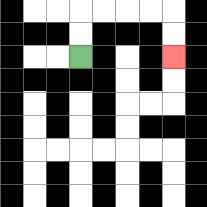{'start': '[3, 2]', 'end': '[7, 2]', 'path_directions': 'U,U,R,R,R,R,D,D', 'path_coordinates': '[[3, 2], [3, 1], [3, 0], [4, 0], [5, 0], [6, 0], [7, 0], [7, 1], [7, 2]]'}